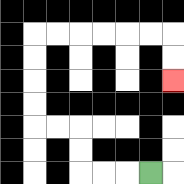{'start': '[6, 7]', 'end': '[7, 3]', 'path_directions': 'L,L,L,U,U,L,L,U,U,U,U,R,R,R,R,R,R,D,D', 'path_coordinates': '[[6, 7], [5, 7], [4, 7], [3, 7], [3, 6], [3, 5], [2, 5], [1, 5], [1, 4], [1, 3], [1, 2], [1, 1], [2, 1], [3, 1], [4, 1], [5, 1], [6, 1], [7, 1], [7, 2], [7, 3]]'}